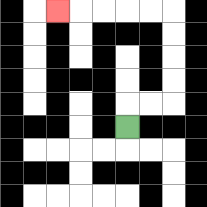{'start': '[5, 5]', 'end': '[2, 0]', 'path_directions': 'U,R,R,U,U,U,U,L,L,L,L,L', 'path_coordinates': '[[5, 5], [5, 4], [6, 4], [7, 4], [7, 3], [7, 2], [7, 1], [7, 0], [6, 0], [5, 0], [4, 0], [3, 0], [2, 0]]'}